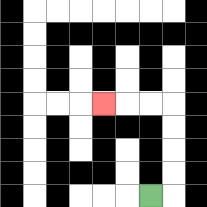{'start': '[6, 8]', 'end': '[4, 4]', 'path_directions': 'R,U,U,U,U,L,L,L', 'path_coordinates': '[[6, 8], [7, 8], [7, 7], [7, 6], [7, 5], [7, 4], [6, 4], [5, 4], [4, 4]]'}